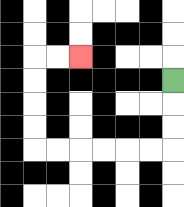{'start': '[7, 3]', 'end': '[3, 2]', 'path_directions': 'D,D,D,L,L,L,L,L,L,U,U,U,U,R,R', 'path_coordinates': '[[7, 3], [7, 4], [7, 5], [7, 6], [6, 6], [5, 6], [4, 6], [3, 6], [2, 6], [1, 6], [1, 5], [1, 4], [1, 3], [1, 2], [2, 2], [3, 2]]'}